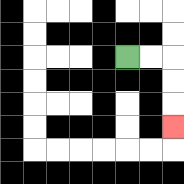{'start': '[5, 2]', 'end': '[7, 5]', 'path_directions': 'R,R,D,D,D', 'path_coordinates': '[[5, 2], [6, 2], [7, 2], [7, 3], [7, 4], [7, 5]]'}